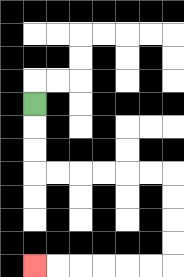{'start': '[1, 4]', 'end': '[1, 11]', 'path_directions': 'D,D,D,R,R,R,R,R,R,D,D,D,D,L,L,L,L,L,L', 'path_coordinates': '[[1, 4], [1, 5], [1, 6], [1, 7], [2, 7], [3, 7], [4, 7], [5, 7], [6, 7], [7, 7], [7, 8], [7, 9], [7, 10], [7, 11], [6, 11], [5, 11], [4, 11], [3, 11], [2, 11], [1, 11]]'}